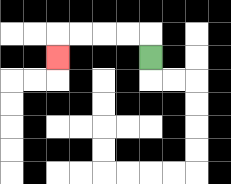{'start': '[6, 2]', 'end': '[2, 2]', 'path_directions': 'U,L,L,L,L,D', 'path_coordinates': '[[6, 2], [6, 1], [5, 1], [4, 1], [3, 1], [2, 1], [2, 2]]'}